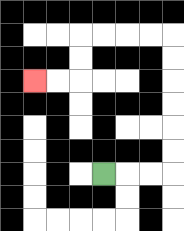{'start': '[4, 7]', 'end': '[1, 3]', 'path_directions': 'R,R,R,U,U,U,U,U,U,L,L,L,L,D,D,L,L', 'path_coordinates': '[[4, 7], [5, 7], [6, 7], [7, 7], [7, 6], [7, 5], [7, 4], [7, 3], [7, 2], [7, 1], [6, 1], [5, 1], [4, 1], [3, 1], [3, 2], [3, 3], [2, 3], [1, 3]]'}